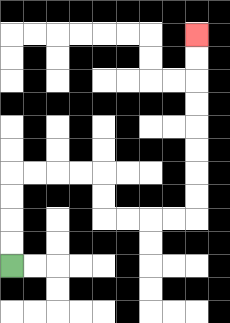{'start': '[0, 11]', 'end': '[8, 1]', 'path_directions': 'U,U,U,U,R,R,R,R,D,D,R,R,R,R,U,U,U,U,U,U,U,U', 'path_coordinates': '[[0, 11], [0, 10], [0, 9], [0, 8], [0, 7], [1, 7], [2, 7], [3, 7], [4, 7], [4, 8], [4, 9], [5, 9], [6, 9], [7, 9], [8, 9], [8, 8], [8, 7], [8, 6], [8, 5], [8, 4], [8, 3], [8, 2], [8, 1]]'}